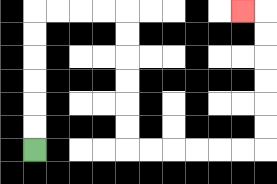{'start': '[1, 6]', 'end': '[10, 0]', 'path_directions': 'U,U,U,U,U,U,R,R,R,R,D,D,D,D,D,D,R,R,R,R,R,R,U,U,U,U,U,U,L', 'path_coordinates': '[[1, 6], [1, 5], [1, 4], [1, 3], [1, 2], [1, 1], [1, 0], [2, 0], [3, 0], [4, 0], [5, 0], [5, 1], [5, 2], [5, 3], [5, 4], [5, 5], [5, 6], [6, 6], [7, 6], [8, 6], [9, 6], [10, 6], [11, 6], [11, 5], [11, 4], [11, 3], [11, 2], [11, 1], [11, 0], [10, 0]]'}